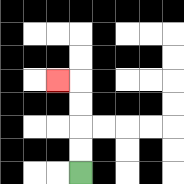{'start': '[3, 7]', 'end': '[2, 3]', 'path_directions': 'U,U,U,U,L', 'path_coordinates': '[[3, 7], [3, 6], [3, 5], [3, 4], [3, 3], [2, 3]]'}